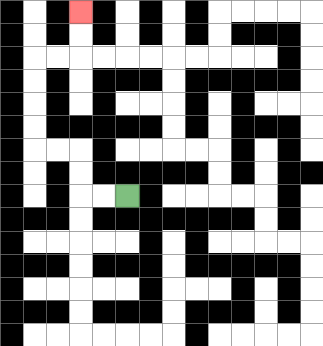{'start': '[5, 8]', 'end': '[3, 0]', 'path_directions': 'L,L,U,U,L,L,U,U,U,U,R,R,U,U', 'path_coordinates': '[[5, 8], [4, 8], [3, 8], [3, 7], [3, 6], [2, 6], [1, 6], [1, 5], [1, 4], [1, 3], [1, 2], [2, 2], [3, 2], [3, 1], [3, 0]]'}